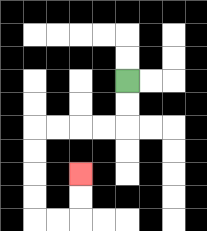{'start': '[5, 3]', 'end': '[3, 7]', 'path_directions': 'D,D,L,L,L,L,D,D,D,D,R,R,U,U', 'path_coordinates': '[[5, 3], [5, 4], [5, 5], [4, 5], [3, 5], [2, 5], [1, 5], [1, 6], [1, 7], [1, 8], [1, 9], [2, 9], [3, 9], [3, 8], [3, 7]]'}